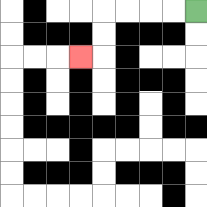{'start': '[8, 0]', 'end': '[3, 2]', 'path_directions': 'L,L,L,L,D,D,L', 'path_coordinates': '[[8, 0], [7, 0], [6, 0], [5, 0], [4, 0], [4, 1], [4, 2], [3, 2]]'}